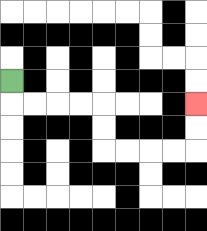{'start': '[0, 3]', 'end': '[8, 4]', 'path_directions': 'D,R,R,R,R,D,D,R,R,R,R,U,U', 'path_coordinates': '[[0, 3], [0, 4], [1, 4], [2, 4], [3, 4], [4, 4], [4, 5], [4, 6], [5, 6], [6, 6], [7, 6], [8, 6], [8, 5], [8, 4]]'}